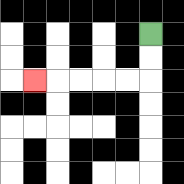{'start': '[6, 1]', 'end': '[1, 3]', 'path_directions': 'D,D,L,L,L,L,L', 'path_coordinates': '[[6, 1], [6, 2], [6, 3], [5, 3], [4, 3], [3, 3], [2, 3], [1, 3]]'}